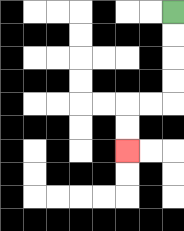{'start': '[7, 0]', 'end': '[5, 6]', 'path_directions': 'D,D,D,D,L,L,D,D', 'path_coordinates': '[[7, 0], [7, 1], [7, 2], [7, 3], [7, 4], [6, 4], [5, 4], [5, 5], [5, 6]]'}